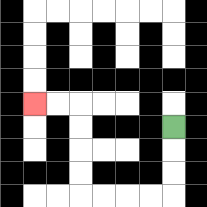{'start': '[7, 5]', 'end': '[1, 4]', 'path_directions': 'D,D,D,L,L,L,L,U,U,U,U,L,L', 'path_coordinates': '[[7, 5], [7, 6], [7, 7], [7, 8], [6, 8], [5, 8], [4, 8], [3, 8], [3, 7], [3, 6], [3, 5], [3, 4], [2, 4], [1, 4]]'}